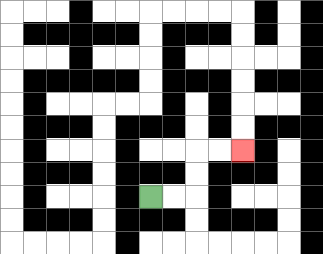{'start': '[6, 8]', 'end': '[10, 6]', 'path_directions': 'R,R,U,U,R,R', 'path_coordinates': '[[6, 8], [7, 8], [8, 8], [8, 7], [8, 6], [9, 6], [10, 6]]'}